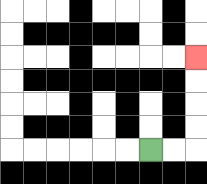{'start': '[6, 6]', 'end': '[8, 2]', 'path_directions': 'R,R,U,U,U,U', 'path_coordinates': '[[6, 6], [7, 6], [8, 6], [8, 5], [8, 4], [8, 3], [8, 2]]'}